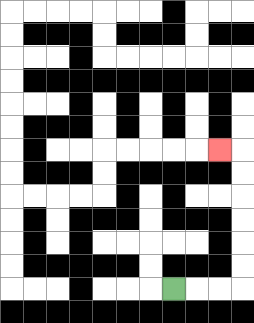{'start': '[7, 12]', 'end': '[9, 6]', 'path_directions': 'R,R,R,U,U,U,U,U,U,L', 'path_coordinates': '[[7, 12], [8, 12], [9, 12], [10, 12], [10, 11], [10, 10], [10, 9], [10, 8], [10, 7], [10, 6], [9, 6]]'}